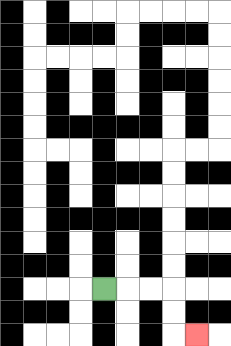{'start': '[4, 12]', 'end': '[8, 14]', 'path_directions': 'R,R,R,D,D,R', 'path_coordinates': '[[4, 12], [5, 12], [6, 12], [7, 12], [7, 13], [7, 14], [8, 14]]'}